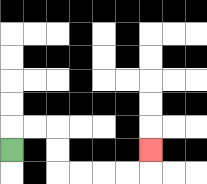{'start': '[0, 6]', 'end': '[6, 6]', 'path_directions': 'U,R,R,D,D,R,R,R,R,U', 'path_coordinates': '[[0, 6], [0, 5], [1, 5], [2, 5], [2, 6], [2, 7], [3, 7], [4, 7], [5, 7], [6, 7], [6, 6]]'}